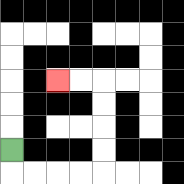{'start': '[0, 6]', 'end': '[2, 3]', 'path_directions': 'D,R,R,R,R,U,U,U,U,L,L', 'path_coordinates': '[[0, 6], [0, 7], [1, 7], [2, 7], [3, 7], [4, 7], [4, 6], [4, 5], [4, 4], [4, 3], [3, 3], [2, 3]]'}